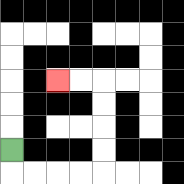{'start': '[0, 6]', 'end': '[2, 3]', 'path_directions': 'D,R,R,R,R,U,U,U,U,L,L', 'path_coordinates': '[[0, 6], [0, 7], [1, 7], [2, 7], [3, 7], [4, 7], [4, 6], [4, 5], [4, 4], [4, 3], [3, 3], [2, 3]]'}